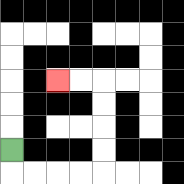{'start': '[0, 6]', 'end': '[2, 3]', 'path_directions': 'D,R,R,R,R,U,U,U,U,L,L', 'path_coordinates': '[[0, 6], [0, 7], [1, 7], [2, 7], [3, 7], [4, 7], [4, 6], [4, 5], [4, 4], [4, 3], [3, 3], [2, 3]]'}